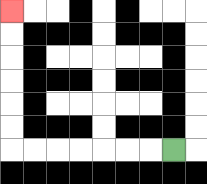{'start': '[7, 6]', 'end': '[0, 0]', 'path_directions': 'L,L,L,L,L,L,L,U,U,U,U,U,U', 'path_coordinates': '[[7, 6], [6, 6], [5, 6], [4, 6], [3, 6], [2, 6], [1, 6], [0, 6], [0, 5], [0, 4], [0, 3], [0, 2], [0, 1], [0, 0]]'}